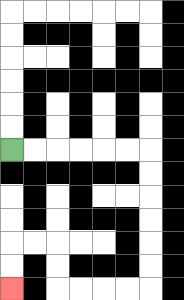{'start': '[0, 6]', 'end': '[0, 12]', 'path_directions': 'R,R,R,R,R,R,D,D,D,D,D,D,L,L,L,L,U,U,L,L,D,D', 'path_coordinates': '[[0, 6], [1, 6], [2, 6], [3, 6], [4, 6], [5, 6], [6, 6], [6, 7], [6, 8], [6, 9], [6, 10], [6, 11], [6, 12], [5, 12], [4, 12], [3, 12], [2, 12], [2, 11], [2, 10], [1, 10], [0, 10], [0, 11], [0, 12]]'}